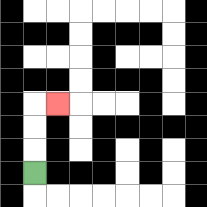{'start': '[1, 7]', 'end': '[2, 4]', 'path_directions': 'U,U,U,R', 'path_coordinates': '[[1, 7], [1, 6], [1, 5], [1, 4], [2, 4]]'}